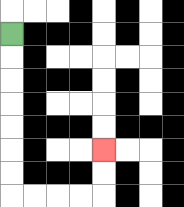{'start': '[0, 1]', 'end': '[4, 6]', 'path_directions': 'D,D,D,D,D,D,D,R,R,R,R,U,U', 'path_coordinates': '[[0, 1], [0, 2], [0, 3], [0, 4], [0, 5], [0, 6], [0, 7], [0, 8], [1, 8], [2, 8], [3, 8], [4, 8], [4, 7], [4, 6]]'}